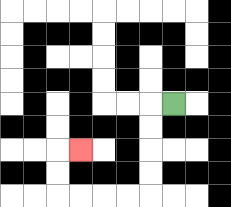{'start': '[7, 4]', 'end': '[3, 6]', 'path_directions': 'L,D,D,D,D,L,L,L,L,U,U,R', 'path_coordinates': '[[7, 4], [6, 4], [6, 5], [6, 6], [6, 7], [6, 8], [5, 8], [4, 8], [3, 8], [2, 8], [2, 7], [2, 6], [3, 6]]'}